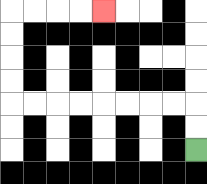{'start': '[8, 6]', 'end': '[4, 0]', 'path_directions': 'U,U,L,L,L,L,L,L,L,L,U,U,U,U,R,R,R,R', 'path_coordinates': '[[8, 6], [8, 5], [8, 4], [7, 4], [6, 4], [5, 4], [4, 4], [3, 4], [2, 4], [1, 4], [0, 4], [0, 3], [0, 2], [0, 1], [0, 0], [1, 0], [2, 0], [3, 0], [4, 0]]'}